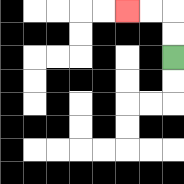{'start': '[7, 2]', 'end': '[5, 0]', 'path_directions': 'U,U,L,L', 'path_coordinates': '[[7, 2], [7, 1], [7, 0], [6, 0], [5, 0]]'}